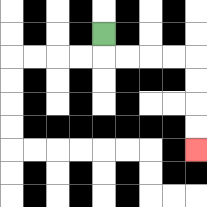{'start': '[4, 1]', 'end': '[8, 6]', 'path_directions': 'D,R,R,R,R,D,D,D,D', 'path_coordinates': '[[4, 1], [4, 2], [5, 2], [6, 2], [7, 2], [8, 2], [8, 3], [8, 4], [8, 5], [8, 6]]'}